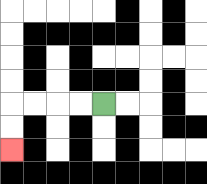{'start': '[4, 4]', 'end': '[0, 6]', 'path_directions': 'L,L,L,L,D,D', 'path_coordinates': '[[4, 4], [3, 4], [2, 4], [1, 4], [0, 4], [0, 5], [0, 6]]'}